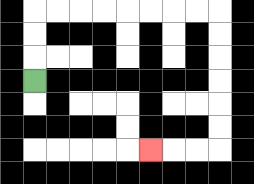{'start': '[1, 3]', 'end': '[6, 6]', 'path_directions': 'U,U,U,R,R,R,R,R,R,R,R,D,D,D,D,D,D,L,L,L', 'path_coordinates': '[[1, 3], [1, 2], [1, 1], [1, 0], [2, 0], [3, 0], [4, 0], [5, 0], [6, 0], [7, 0], [8, 0], [9, 0], [9, 1], [9, 2], [9, 3], [9, 4], [9, 5], [9, 6], [8, 6], [7, 6], [6, 6]]'}